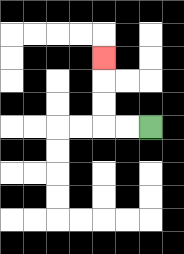{'start': '[6, 5]', 'end': '[4, 2]', 'path_directions': 'L,L,U,U,U', 'path_coordinates': '[[6, 5], [5, 5], [4, 5], [4, 4], [4, 3], [4, 2]]'}